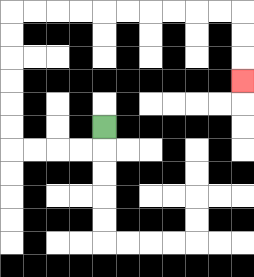{'start': '[4, 5]', 'end': '[10, 3]', 'path_directions': 'D,L,L,L,L,U,U,U,U,U,U,R,R,R,R,R,R,R,R,R,R,D,D,D', 'path_coordinates': '[[4, 5], [4, 6], [3, 6], [2, 6], [1, 6], [0, 6], [0, 5], [0, 4], [0, 3], [0, 2], [0, 1], [0, 0], [1, 0], [2, 0], [3, 0], [4, 0], [5, 0], [6, 0], [7, 0], [8, 0], [9, 0], [10, 0], [10, 1], [10, 2], [10, 3]]'}